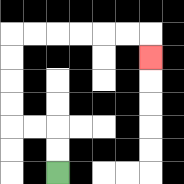{'start': '[2, 7]', 'end': '[6, 2]', 'path_directions': 'U,U,L,L,U,U,U,U,R,R,R,R,R,R,D', 'path_coordinates': '[[2, 7], [2, 6], [2, 5], [1, 5], [0, 5], [0, 4], [0, 3], [0, 2], [0, 1], [1, 1], [2, 1], [3, 1], [4, 1], [5, 1], [6, 1], [6, 2]]'}